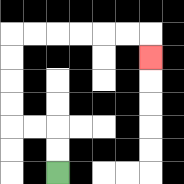{'start': '[2, 7]', 'end': '[6, 2]', 'path_directions': 'U,U,L,L,U,U,U,U,R,R,R,R,R,R,D', 'path_coordinates': '[[2, 7], [2, 6], [2, 5], [1, 5], [0, 5], [0, 4], [0, 3], [0, 2], [0, 1], [1, 1], [2, 1], [3, 1], [4, 1], [5, 1], [6, 1], [6, 2]]'}